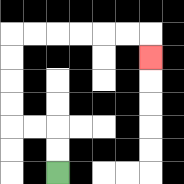{'start': '[2, 7]', 'end': '[6, 2]', 'path_directions': 'U,U,L,L,U,U,U,U,R,R,R,R,R,R,D', 'path_coordinates': '[[2, 7], [2, 6], [2, 5], [1, 5], [0, 5], [0, 4], [0, 3], [0, 2], [0, 1], [1, 1], [2, 1], [3, 1], [4, 1], [5, 1], [6, 1], [6, 2]]'}